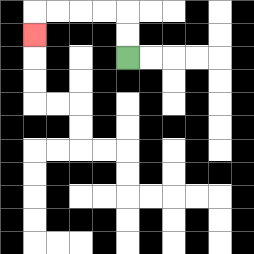{'start': '[5, 2]', 'end': '[1, 1]', 'path_directions': 'U,U,L,L,L,L,D', 'path_coordinates': '[[5, 2], [5, 1], [5, 0], [4, 0], [3, 0], [2, 0], [1, 0], [1, 1]]'}